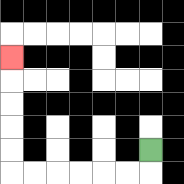{'start': '[6, 6]', 'end': '[0, 2]', 'path_directions': 'D,L,L,L,L,L,L,U,U,U,U,U', 'path_coordinates': '[[6, 6], [6, 7], [5, 7], [4, 7], [3, 7], [2, 7], [1, 7], [0, 7], [0, 6], [0, 5], [0, 4], [0, 3], [0, 2]]'}